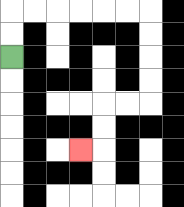{'start': '[0, 2]', 'end': '[3, 6]', 'path_directions': 'U,U,R,R,R,R,R,R,D,D,D,D,L,L,D,D,L', 'path_coordinates': '[[0, 2], [0, 1], [0, 0], [1, 0], [2, 0], [3, 0], [4, 0], [5, 0], [6, 0], [6, 1], [6, 2], [6, 3], [6, 4], [5, 4], [4, 4], [4, 5], [4, 6], [3, 6]]'}